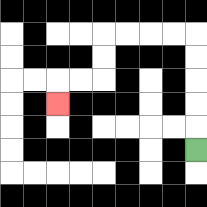{'start': '[8, 6]', 'end': '[2, 4]', 'path_directions': 'U,U,U,U,U,L,L,L,L,D,D,L,L,D', 'path_coordinates': '[[8, 6], [8, 5], [8, 4], [8, 3], [8, 2], [8, 1], [7, 1], [6, 1], [5, 1], [4, 1], [4, 2], [4, 3], [3, 3], [2, 3], [2, 4]]'}